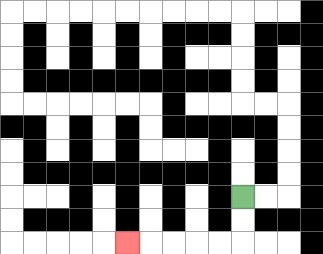{'start': '[10, 8]', 'end': '[5, 10]', 'path_directions': 'D,D,L,L,L,L,L', 'path_coordinates': '[[10, 8], [10, 9], [10, 10], [9, 10], [8, 10], [7, 10], [6, 10], [5, 10]]'}